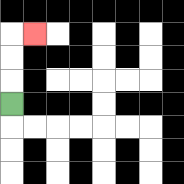{'start': '[0, 4]', 'end': '[1, 1]', 'path_directions': 'U,U,U,R', 'path_coordinates': '[[0, 4], [0, 3], [0, 2], [0, 1], [1, 1]]'}